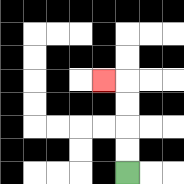{'start': '[5, 7]', 'end': '[4, 3]', 'path_directions': 'U,U,U,U,L', 'path_coordinates': '[[5, 7], [5, 6], [5, 5], [5, 4], [5, 3], [4, 3]]'}